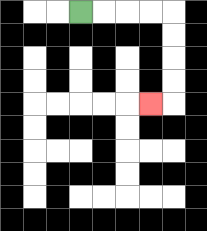{'start': '[3, 0]', 'end': '[6, 4]', 'path_directions': 'R,R,R,R,D,D,D,D,L', 'path_coordinates': '[[3, 0], [4, 0], [5, 0], [6, 0], [7, 0], [7, 1], [7, 2], [7, 3], [7, 4], [6, 4]]'}